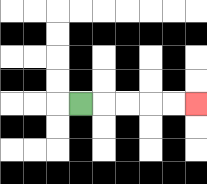{'start': '[3, 4]', 'end': '[8, 4]', 'path_directions': 'R,R,R,R,R', 'path_coordinates': '[[3, 4], [4, 4], [5, 4], [6, 4], [7, 4], [8, 4]]'}